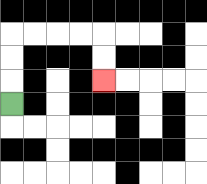{'start': '[0, 4]', 'end': '[4, 3]', 'path_directions': 'U,U,U,R,R,R,R,D,D', 'path_coordinates': '[[0, 4], [0, 3], [0, 2], [0, 1], [1, 1], [2, 1], [3, 1], [4, 1], [4, 2], [4, 3]]'}